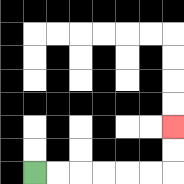{'start': '[1, 7]', 'end': '[7, 5]', 'path_directions': 'R,R,R,R,R,R,U,U', 'path_coordinates': '[[1, 7], [2, 7], [3, 7], [4, 7], [5, 7], [6, 7], [7, 7], [7, 6], [7, 5]]'}